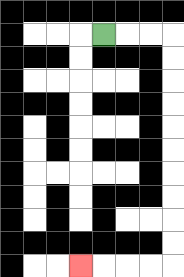{'start': '[4, 1]', 'end': '[3, 11]', 'path_directions': 'R,R,R,D,D,D,D,D,D,D,D,D,D,L,L,L,L', 'path_coordinates': '[[4, 1], [5, 1], [6, 1], [7, 1], [7, 2], [7, 3], [7, 4], [7, 5], [7, 6], [7, 7], [7, 8], [7, 9], [7, 10], [7, 11], [6, 11], [5, 11], [4, 11], [3, 11]]'}